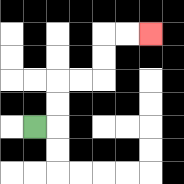{'start': '[1, 5]', 'end': '[6, 1]', 'path_directions': 'R,U,U,R,R,U,U,R,R', 'path_coordinates': '[[1, 5], [2, 5], [2, 4], [2, 3], [3, 3], [4, 3], [4, 2], [4, 1], [5, 1], [6, 1]]'}